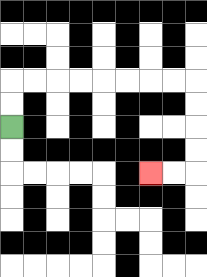{'start': '[0, 5]', 'end': '[6, 7]', 'path_directions': 'U,U,R,R,R,R,R,R,R,R,D,D,D,D,L,L', 'path_coordinates': '[[0, 5], [0, 4], [0, 3], [1, 3], [2, 3], [3, 3], [4, 3], [5, 3], [6, 3], [7, 3], [8, 3], [8, 4], [8, 5], [8, 6], [8, 7], [7, 7], [6, 7]]'}